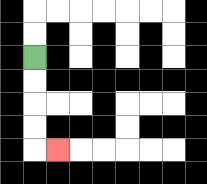{'start': '[1, 2]', 'end': '[2, 6]', 'path_directions': 'D,D,D,D,R', 'path_coordinates': '[[1, 2], [1, 3], [1, 4], [1, 5], [1, 6], [2, 6]]'}